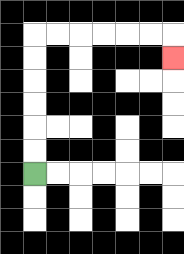{'start': '[1, 7]', 'end': '[7, 2]', 'path_directions': 'U,U,U,U,U,U,R,R,R,R,R,R,D', 'path_coordinates': '[[1, 7], [1, 6], [1, 5], [1, 4], [1, 3], [1, 2], [1, 1], [2, 1], [3, 1], [4, 1], [5, 1], [6, 1], [7, 1], [7, 2]]'}